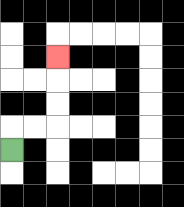{'start': '[0, 6]', 'end': '[2, 2]', 'path_directions': 'U,R,R,U,U,U', 'path_coordinates': '[[0, 6], [0, 5], [1, 5], [2, 5], [2, 4], [2, 3], [2, 2]]'}